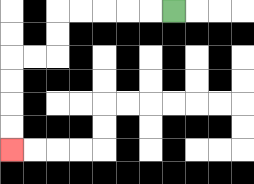{'start': '[7, 0]', 'end': '[0, 6]', 'path_directions': 'L,L,L,L,L,D,D,L,L,D,D,D,D', 'path_coordinates': '[[7, 0], [6, 0], [5, 0], [4, 0], [3, 0], [2, 0], [2, 1], [2, 2], [1, 2], [0, 2], [0, 3], [0, 4], [0, 5], [0, 6]]'}